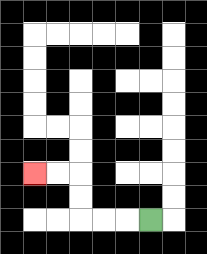{'start': '[6, 9]', 'end': '[1, 7]', 'path_directions': 'L,L,L,U,U,L,L', 'path_coordinates': '[[6, 9], [5, 9], [4, 9], [3, 9], [3, 8], [3, 7], [2, 7], [1, 7]]'}